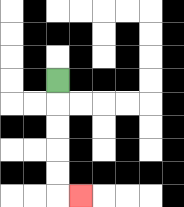{'start': '[2, 3]', 'end': '[3, 8]', 'path_directions': 'D,D,D,D,D,R', 'path_coordinates': '[[2, 3], [2, 4], [2, 5], [2, 6], [2, 7], [2, 8], [3, 8]]'}